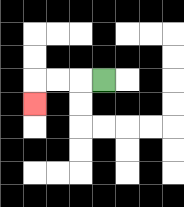{'start': '[4, 3]', 'end': '[1, 4]', 'path_directions': 'L,L,L,D', 'path_coordinates': '[[4, 3], [3, 3], [2, 3], [1, 3], [1, 4]]'}